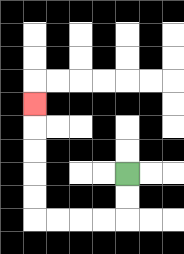{'start': '[5, 7]', 'end': '[1, 4]', 'path_directions': 'D,D,L,L,L,L,U,U,U,U,U', 'path_coordinates': '[[5, 7], [5, 8], [5, 9], [4, 9], [3, 9], [2, 9], [1, 9], [1, 8], [1, 7], [1, 6], [1, 5], [1, 4]]'}